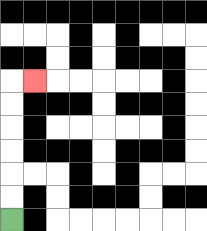{'start': '[0, 9]', 'end': '[1, 3]', 'path_directions': 'U,U,U,U,U,U,R', 'path_coordinates': '[[0, 9], [0, 8], [0, 7], [0, 6], [0, 5], [0, 4], [0, 3], [1, 3]]'}